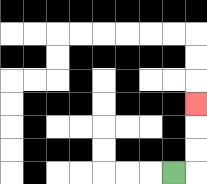{'start': '[7, 7]', 'end': '[8, 4]', 'path_directions': 'R,U,U,U', 'path_coordinates': '[[7, 7], [8, 7], [8, 6], [8, 5], [8, 4]]'}